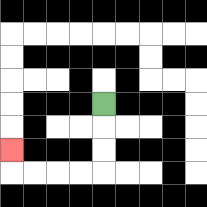{'start': '[4, 4]', 'end': '[0, 6]', 'path_directions': 'D,D,D,L,L,L,L,U', 'path_coordinates': '[[4, 4], [4, 5], [4, 6], [4, 7], [3, 7], [2, 7], [1, 7], [0, 7], [0, 6]]'}